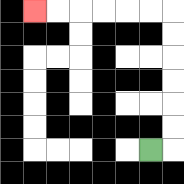{'start': '[6, 6]', 'end': '[1, 0]', 'path_directions': 'R,U,U,U,U,U,U,L,L,L,L,L,L', 'path_coordinates': '[[6, 6], [7, 6], [7, 5], [7, 4], [7, 3], [7, 2], [7, 1], [7, 0], [6, 0], [5, 0], [4, 0], [3, 0], [2, 0], [1, 0]]'}